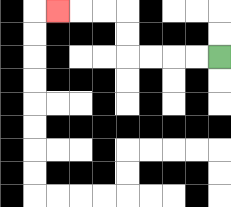{'start': '[9, 2]', 'end': '[2, 0]', 'path_directions': 'L,L,L,L,U,U,L,L,L', 'path_coordinates': '[[9, 2], [8, 2], [7, 2], [6, 2], [5, 2], [5, 1], [5, 0], [4, 0], [3, 0], [2, 0]]'}